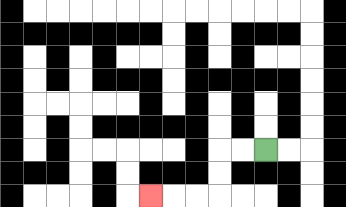{'start': '[11, 6]', 'end': '[6, 8]', 'path_directions': 'L,L,D,D,L,L,L', 'path_coordinates': '[[11, 6], [10, 6], [9, 6], [9, 7], [9, 8], [8, 8], [7, 8], [6, 8]]'}